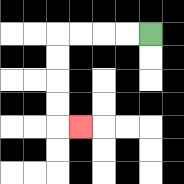{'start': '[6, 1]', 'end': '[3, 5]', 'path_directions': 'L,L,L,L,D,D,D,D,R', 'path_coordinates': '[[6, 1], [5, 1], [4, 1], [3, 1], [2, 1], [2, 2], [2, 3], [2, 4], [2, 5], [3, 5]]'}